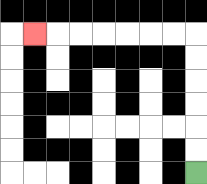{'start': '[8, 7]', 'end': '[1, 1]', 'path_directions': 'U,U,U,U,U,U,L,L,L,L,L,L,L', 'path_coordinates': '[[8, 7], [8, 6], [8, 5], [8, 4], [8, 3], [8, 2], [8, 1], [7, 1], [6, 1], [5, 1], [4, 1], [3, 1], [2, 1], [1, 1]]'}